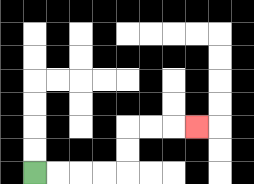{'start': '[1, 7]', 'end': '[8, 5]', 'path_directions': 'R,R,R,R,U,U,R,R,R', 'path_coordinates': '[[1, 7], [2, 7], [3, 7], [4, 7], [5, 7], [5, 6], [5, 5], [6, 5], [7, 5], [8, 5]]'}